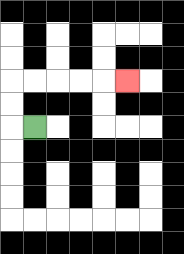{'start': '[1, 5]', 'end': '[5, 3]', 'path_directions': 'L,U,U,R,R,R,R,R', 'path_coordinates': '[[1, 5], [0, 5], [0, 4], [0, 3], [1, 3], [2, 3], [3, 3], [4, 3], [5, 3]]'}